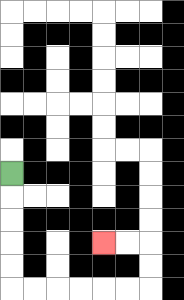{'start': '[0, 7]', 'end': '[4, 10]', 'path_directions': 'D,D,D,D,D,R,R,R,R,R,R,U,U,L,L', 'path_coordinates': '[[0, 7], [0, 8], [0, 9], [0, 10], [0, 11], [0, 12], [1, 12], [2, 12], [3, 12], [4, 12], [5, 12], [6, 12], [6, 11], [6, 10], [5, 10], [4, 10]]'}